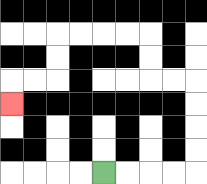{'start': '[4, 7]', 'end': '[0, 4]', 'path_directions': 'R,R,R,R,U,U,U,U,L,L,U,U,L,L,L,L,D,D,L,L,D', 'path_coordinates': '[[4, 7], [5, 7], [6, 7], [7, 7], [8, 7], [8, 6], [8, 5], [8, 4], [8, 3], [7, 3], [6, 3], [6, 2], [6, 1], [5, 1], [4, 1], [3, 1], [2, 1], [2, 2], [2, 3], [1, 3], [0, 3], [0, 4]]'}